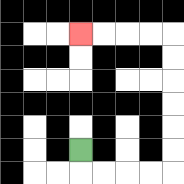{'start': '[3, 6]', 'end': '[3, 1]', 'path_directions': 'D,R,R,R,R,U,U,U,U,U,U,L,L,L,L', 'path_coordinates': '[[3, 6], [3, 7], [4, 7], [5, 7], [6, 7], [7, 7], [7, 6], [7, 5], [7, 4], [7, 3], [7, 2], [7, 1], [6, 1], [5, 1], [4, 1], [3, 1]]'}